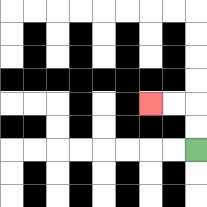{'start': '[8, 6]', 'end': '[6, 4]', 'path_directions': 'U,U,L,L', 'path_coordinates': '[[8, 6], [8, 5], [8, 4], [7, 4], [6, 4]]'}